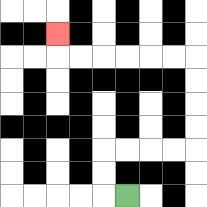{'start': '[5, 8]', 'end': '[2, 1]', 'path_directions': 'L,U,U,R,R,R,R,U,U,U,U,L,L,L,L,L,L,U', 'path_coordinates': '[[5, 8], [4, 8], [4, 7], [4, 6], [5, 6], [6, 6], [7, 6], [8, 6], [8, 5], [8, 4], [8, 3], [8, 2], [7, 2], [6, 2], [5, 2], [4, 2], [3, 2], [2, 2], [2, 1]]'}